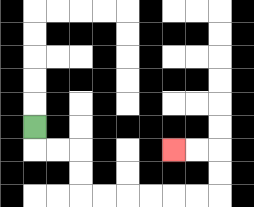{'start': '[1, 5]', 'end': '[7, 6]', 'path_directions': 'D,R,R,D,D,R,R,R,R,R,R,U,U,L,L', 'path_coordinates': '[[1, 5], [1, 6], [2, 6], [3, 6], [3, 7], [3, 8], [4, 8], [5, 8], [6, 8], [7, 8], [8, 8], [9, 8], [9, 7], [9, 6], [8, 6], [7, 6]]'}